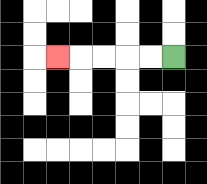{'start': '[7, 2]', 'end': '[2, 2]', 'path_directions': 'L,L,L,L,L', 'path_coordinates': '[[7, 2], [6, 2], [5, 2], [4, 2], [3, 2], [2, 2]]'}